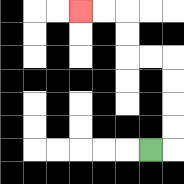{'start': '[6, 6]', 'end': '[3, 0]', 'path_directions': 'R,U,U,U,U,L,L,U,U,L,L', 'path_coordinates': '[[6, 6], [7, 6], [7, 5], [7, 4], [7, 3], [7, 2], [6, 2], [5, 2], [5, 1], [5, 0], [4, 0], [3, 0]]'}